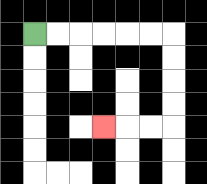{'start': '[1, 1]', 'end': '[4, 5]', 'path_directions': 'R,R,R,R,R,R,D,D,D,D,L,L,L', 'path_coordinates': '[[1, 1], [2, 1], [3, 1], [4, 1], [5, 1], [6, 1], [7, 1], [7, 2], [7, 3], [7, 4], [7, 5], [6, 5], [5, 5], [4, 5]]'}